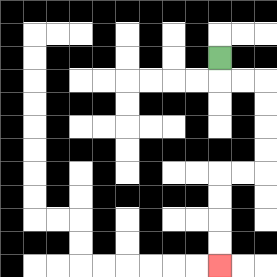{'start': '[9, 2]', 'end': '[9, 11]', 'path_directions': 'D,R,R,D,D,D,D,L,L,D,D,D,D', 'path_coordinates': '[[9, 2], [9, 3], [10, 3], [11, 3], [11, 4], [11, 5], [11, 6], [11, 7], [10, 7], [9, 7], [9, 8], [9, 9], [9, 10], [9, 11]]'}